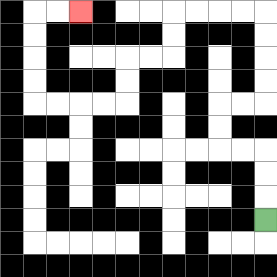{'start': '[11, 9]', 'end': '[3, 0]', 'path_directions': 'U,U,U,L,L,U,U,R,R,U,U,U,U,L,L,L,L,D,D,L,L,D,D,L,L,L,L,U,U,U,U,R,R', 'path_coordinates': '[[11, 9], [11, 8], [11, 7], [11, 6], [10, 6], [9, 6], [9, 5], [9, 4], [10, 4], [11, 4], [11, 3], [11, 2], [11, 1], [11, 0], [10, 0], [9, 0], [8, 0], [7, 0], [7, 1], [7, 2], [6, 2], [5, 2], [5, 3], [5, 4], [4, 4], [3, 4], [2, 4], [1, 4], [1, 3], [1, 2], [1, 1], [1, 0], [2, 0], [3, 0]]'}